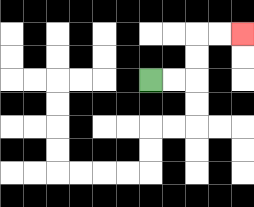{'start': '[6, 3]', 'end': '[10, 1]', 'path_directions': 'R,R,U,U,R,R', 'path_coordinates': '[[6, 3], [7, 3], [8, 3], [8, 2], [8, 1], [9, 1], [10, 1]]'}